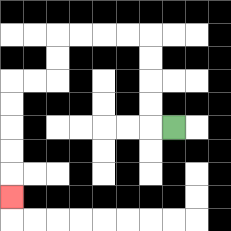{'start': '[7, 5]', 'end': '[0, 8]', 'path_directions': 'L,U,U,U,U,L,L,L,L,D,D,L,L,D,D,D,D,D', 'path_coordinates': '[[7, 5], [6, 5], [6, 4], [6, 3], [6, 2], [6, 1], [5, 1], [4, 1], [3, 1], [2, 1], [2, 2], [2, 3], [1, 3], [0, 3], [0, 4], [0, 5], [0, 6], [0, 7], [0, 8]]'}